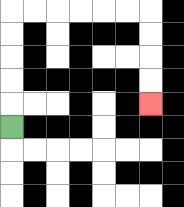{'start': '[0, 5]', 'end': '[6, 4]', 'path_directions': 'U,U,U,U,U,R,R,R,R,R,R,D,D,D,D', 'path_coordinates': '[[0, 5], [0, 4], [0, 3], [0, 2], [0, 1], [0, 0], [1, 0], [2, 0], [3, 0], [4, 0], [5, 0], [6, 0], [6, 1], [6, 2], [6, 3], [6, 4]]'}